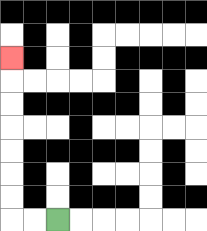{'start': '[2, 9]', 'end': '[0, 2]', 'path_directions': 'L,L,U,U,U,U,U,U,U', 'path_coordinates': '[[2, 9], [1, 9], [0, 9], [0, 8], [0, 7], [0, 6], [0, 5], [0, 4], [0, 3], [0, 2]]'}